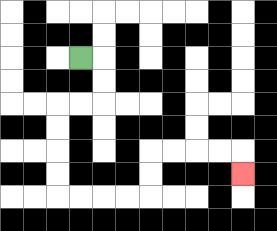{'start': '[3, 2]', 'end': '[10, 7]', 'path_directions': 'R,D,D,L,L,D,D,D,D,R,R,R,R,U,U,R,R,R,R,D', 'path_coordinates': '[[3, 2], [4, 2], [4, 3], [4, 4], [3, 4], [2, 4], [2, 5], [2, 6], [2, 7], [2, 8], [3, 8], [4, 8], [5, 8], [6, 8], [6, 7], [6, 6], [7, 6], [8, 6], [9, 6], [10, 6], [10, 7]]'}